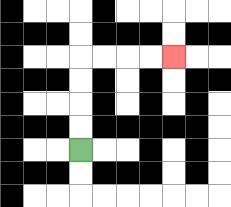{'start': '[3, 6]', 'end': '[7, 2]', 'path_directions': 'U,U,U,U,R,R,R,R', 'path_coordinates': '[[3, 6], [3, 5], [3, 4], [3, 3], [3, 2], [4, 2], [5, 2], [6, 2], [7, 2]]'}